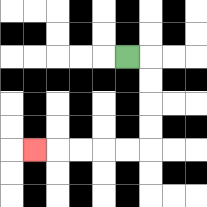{'start': '[5, 2]', 'end': '[1, 6]', 'path_directions': 'R,D,D,D,D,L,L,L,L,L', 'path_coordinates': '[[5, 2], [6, 2], [6, 3], [6, 4], [6, 5], [6, 6], [5, 6], [4, 6], [3, 6], [2, 6], [1, 6]]'}